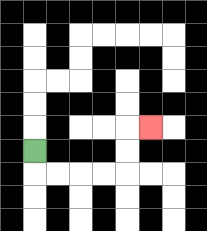{'start': '[1, 6]', 'end': '[6, 5]', 'path_directions': 'D,R,R,R,R,U,U,R', 'path_coordinates': '[[1, 6], [1, 7], [2, 7], [3, 7], [4, 7], [5, 7], [5, 6], [5, 5], [6, 5]]'}